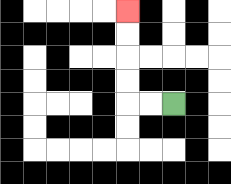{'start': '[7, 4]', 'end': '[5, 0]', 'path_directions': 'L,L,U,U,U,U', 'path_coordinates': '[[7, 4], [6, 4], [5, 4], [5, 3], [5, 2], [5, 1], [5, 0]]'}